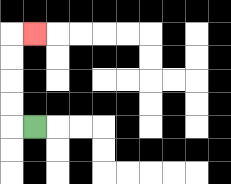{'start': '[1, 5]', 'end': '[1, 1]', 'path_directions': 'L,U,U,U,U,R', 'path_coordinates': '[[1, 5], [0, 5], [0, 4], [0, 3], [0, 2], [0, 1], [1, 1]]'}